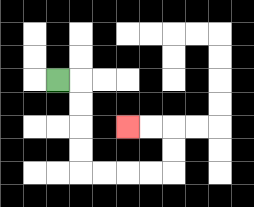{'start': '[2, 3]', 'end': '[5, 5]', 'path_directions': 'R,D,D,D,D,R,R,R,R,U,U,L,L', 'path_coordinates': '[[2, 3], [3, 3], [3, 4], [3, 5], [3, 6], [3, 7], [4, 7], [5, 7], [6, 7], [7, 7], [7, 6], [7, 5], [6, 5], [5, 5]]'}